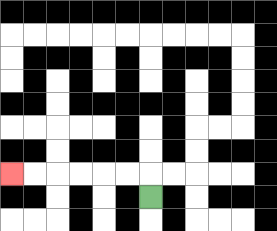{'start': '[6, 8]', 'end': '[0, 7]', 'path_directions': 'U,L,L,L,L,L,L', 'path_coordinates': '[[6, 8], [6, 7], [5, 7], [4, 7], [3, 7], [2, 7], [1, 7], [0, 7]]'}